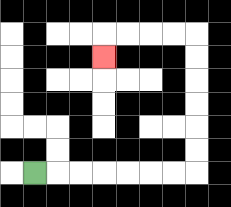{'start': '[1, 7]', 'end': '[4, 2]', 'path_directions': 'R,R,R,R,R,R,R,U,U,U,U,U,U,L,L,L,L,D', 'path_coordinates': '[[1, 7], [2, 7], [3, 7], [4, 7], [5, 7], [6, 7], [7, 7], [8, 7], [8, 6], [8, 5], [8, 4], [8, 3], [8, 2], [8, 1], [7, 1], [6, 1], [5, 1], [4, 1], [4, 2]]'}